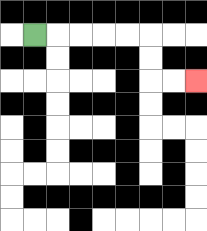{'start': '[1, 1]', 'end': '[8, 3]', 'path_directions': 'R,R,R,R,R,D,D,R,R', 'path_coordinates': '[[1, 1], [2, 1], [3, 1], [4, 1], [5, 1], [6, 1], [6, 2], [6, 3], [7, 3], [8, 3]]'}